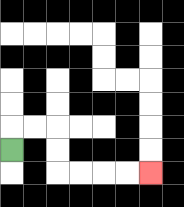{'start': '[0, 6]', 'end': '[6, 7]', 'path_directions': 'U,R,R,D,D,R,R,R,R', 'path_coordinates': '[[0, 6], [0, 5], [1, 5], [2, 5], [2, 6], [2, 7], [3, 7], [4, 7], [5, 7], [6, 7]]'}